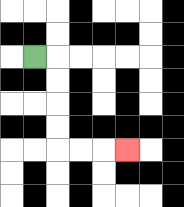{'start': '[1, 2]', 'end': '[5, 6]', 'path_directions': 'R,D,D,D,D,R,R,R', 'path_coordinates': '[[1, 2], [2, 2], [2, 3], [2, 4], [2, 5], [2, 6], [3, 6], [4, 6], [5, 6]]'}